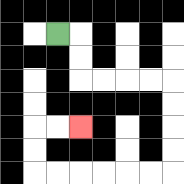{'start': '[2, 1]', 'end': '[3, 5]', 'path_directions': 'R,D,D,R,R,R,R,D,D,D,D,L,L,L,L,L,L,U,U,R,R', 'path_coordinates': '[[2, 1], [3, 1], [3, 2], [3, 3], [4, 3], [5, 3], [6, 3], [7, 3], [7, 4], [7, 5], [7, 6], [7, 7], [6, 7], [5, 7], [4, 7], [3, 7], [2, 7], [1, 7], [1, 6], [1, 5], [2, 5], [3, 5]]'}